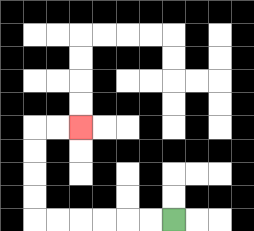{'start': '[7, 9]', 'end': '[3, 5]', 'path_directions': 'L,L,L,L,L,L,U,U,U,U,R,R', 'path_coordinates': '[[7, 9], [6, 9], [5, 9], [4, 9], [3, 9], [2, 9], [1, 9], [1, 8], [1, 7], [1, 6], [1, 5], [2, 5], [3, 5]]'}